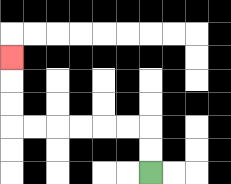{'start': '[6, 7]', 'end': '[0, 2]', 'path_directions': 'U,U,L,L,L,L,L,L,U,U,U', 'path_coordinates': '[[6, 7], [6, 6], [6, 5], [5, 5], [4, 5], [3, 5], [2, 5], [1, 5], [0, 5], [0, 4], [0, 3], [0, 2]]'}